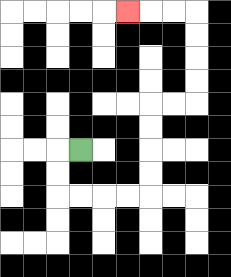{'start': '[3, 6]', 'end': '[5, 0]', 'path_directions': 'L,D,D,R,R,R,R,U,U,U,U,R,R,U,U,U,U,L,L,L', 'path_coordinates': '[[3, 6], [2, 6], [2, 7], [2, 8], [3, 8], [4, 8], [5, 8], [6, 8], [6, 7], [6, 6], [6, 5], [6, 4], [7, 4], [8, 4], [8, 3], [8, 2], [8, 1], [8, 0], [7, 0], [6, 0], [5, 0]]'}